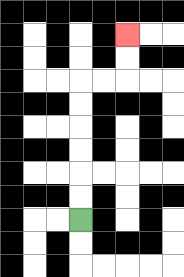{'start': '[3, 9]', 'end': '[5, 1]', 'path_directions': 'U,U,U,U,U,U,R,R,U,U', 'path_coordinates': '[[3, 9], [3, 8], [3, 7], [3, 6], [3, 5], [3, 4], [3, 3], [4, 3], [5, 3], [5, 2], [5, 1]]'}